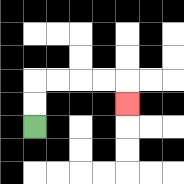{'start': '[1, 5]', 'end': '[5, 4]', 'path_directions': 'U,U,R,R,R,R,D', 'path_coordinates': '[[1, 5], [1, 4], [1, 3], [2, 3], [3, 3], [4, 3], [5, 3], [5, 4]]'}